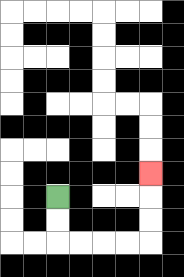{'start': '[2, 8]', 'end': '[6, 7]', 'path_directions': 'D,D,R,R,R,R,U,U,U', 'path_coordinates': '[[2, 8], [2, 9], [2, 10], [3, 10], [4, 10], [5, 10], [6, 10], [6, 9], [6, 8], [6, 7]]'}